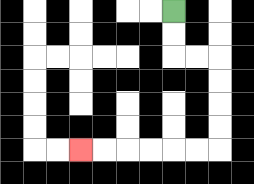{'start': '[7, 0]', 'end': '[3, 6]', 'path_directions': 'D,D,R,R,D,D,D,D,L,L,L,L,L,L', 'path_coordinates': '[[7, 0], [7, 1], [7, 2], [8, 2], [9, 2], [9, 3], [9, 4], [9, 5], [9, 6], [8, 6], [7, 6], [6, 6], [5, 6], [4, 6], [3, 6]]'}